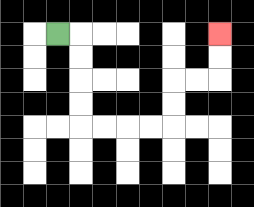{'start': '[2, 1]', 'end': '[9, 1]', 'path_directions': 'R,D,D,D,D,R,R,R,R,U,U,R,R,U,U', 'path_coordinates': '[[2, 1], [3, 1], [3, 2], [3, 3], [3, 4], [3, 5], [4, 5], [5, 5], [6, 5], [7, 5], [7, 4], [7, 3], [8, 3], [9, 3], [9, 2], [9, 1]]'}